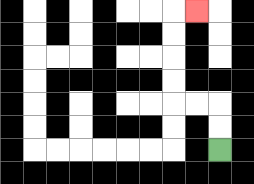{'start': '[9, 6]', 'end': '[8, 0]', 'path_directions': 'U,U,L,L,U,U,U,U,R', 'path_coordinates': '[[9, 6], [9, 5], [9, 4], [8, 4], [7, 4], [7, 3], [7, 2], [7, 1], [7, 0], [8, 0]]'}